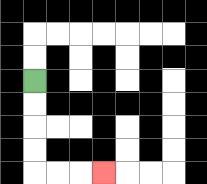{'start': '[1, 3]', 'end': '[4, 7]', 'path_directions': 'D,D,D,D,R,R,R', 'path_coordinates': '[[1, 3], [1, 4], [1, 5], [1, 6], [1, 7], [2, 7], [3, 7], [4, 7]]'}